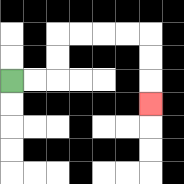{'start': '[0, 3]', 'end': '[6, 4]', 'path_directions': 'R,R,U,U,R,R,R,R,D,D,D', 'path_coordinates': '[[0, 3], [1, 3], [2, 3], [2, 2], [2, 1], [3, 1], [4, 1], [5, 1], [6, 1], [6, 2], [6, 3], [6, 4]]'}